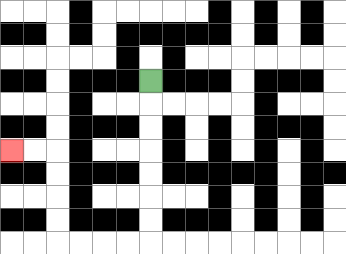{'start': '[6, 3]', 'end': '[0, 6]', 'path_directions': 'D,D,D,D,D,D,D,L,L,L,L,U,U,U,U,L,L', 'path_coordinates': '[[6, 3], [6, 4], [6, 5], [6, 6], [6, 7], [6, 8], [6, 9], [6, 10], [5, 10], [4, 10], [3, 10], [2, 10], [2, 9], [2, 8], [2, 7], [2, 6], [1, 6], [0, 6]]'}